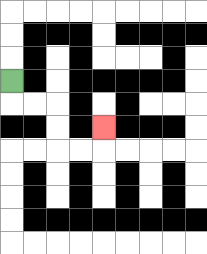{'start': '[0, 3]', 'end': '[4, 5]', 'path_directions': 'D,R,R,D,D,R,R,U', 'path_coordinates': '[[0, 3], [0, 4], [1, 4], [2, 4], [2, 5], [2, 6], [3, 6], [4, 6], [4, 5]]'}